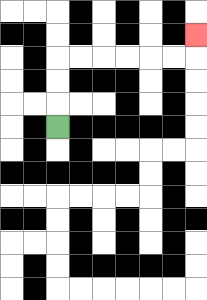{'start': '[2, 5]', 'end': '[8, 1]', 'path_directions': 'U,U,U,R,R,R,R,R,R,U', 'path_coordinates': '[[2, 5], [2, 4], [2, 3], [2, 2], [3, 2], [4, 2], [5, 2], [6, 2], [7, 2], [8, 2], [8, 1]]'}